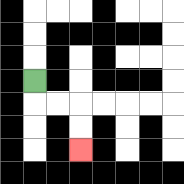{'start': '[1, 3]', 'end': '[3, 6]', 'path_directions': 'D,R,R,D,D', 'path_coordinates': '[[1, 3], [1, 4], [2, 4], [3, 4], [3, 5], [3, 6]]'}